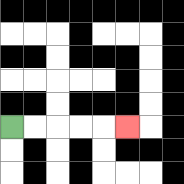{'start': '[0, 5]', 'end': '[5, 5]', 'path_directions': 'R,R,R,R,R', 'path_coordinates': '[[0, 5], [1, 5], [2, 5], [3, 5], [4, 5], [5, 5]]'}